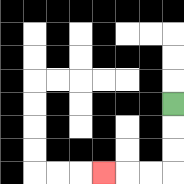{'start': '[7, 4]', 'end': '[4, 7]', 'path_directions': 'D,D,D,L,L,L', 'path_coordinates': '[[7, 4], [7, 5], [7, 6], [7, 7], [6, 7], [5, 7], [4, 7]]'}